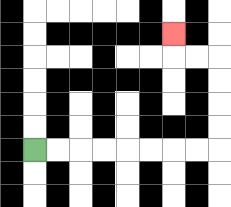{'start': '[1, 6]', 'end': '[7, 1]', 'path_directions': 'R,R,R,R,R,R,R,R,U,U,U,U,L,L,U', 'path_coordinates': '[[1, 6], [2, 6], [3, 6], [4, 6], [5, 6], [6, 6], [7, 6], [8, 6], [9, 6], [9, 5], [9, 4], [9, 3], [9, 2], [8, 2], [7, 2], [7, 1]]'}